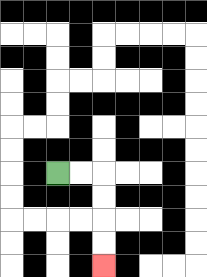{'start': '[2, 7]', 'end': '[4, 11]', 'path_directions': 'R,R,D,D,D,D', 'path_coordinates': '[[2, 7], [3, 7], [4, 7], [4, 8], [4, 9], [4, 10], [4, 11]]'}